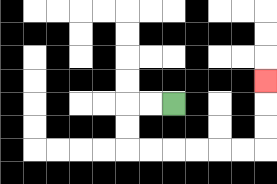{'start': '[7, 4]', 'end': '[11, 3]', 'path_directions': 'L,L,D,D,R,R,R,R,R,R,U,U,U', 'path_coordinates': '[[7, 4], [6, 4], [5, 4], [5, 5], [5, 6], [6, 6], [7, 6], [8, 6], [9, 6], [10, 6], [11, 6], [11, 5], [11, 4], [11, 3]]'}